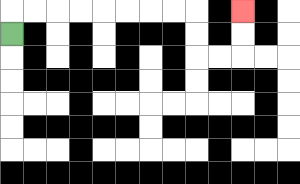{'start': '[0, 1]', 'end': '[10, 0]', 'path_directions': 'U,R,R,R,R,R,R,R,R,D,D,R,R,U,U', 'path_coordinates': '[[0, 1], [0, 0], [1, 0], [2, 0], [3, 0], [4, 0], [5, 0], [6, 0], [7, 0], [8, 0], [8, 1], [8, 2], [9, 2], [10, 2], [10, 1], [10, 0]]'}